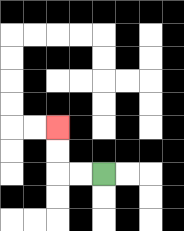{'start': '[4, 7]', 'end': '[2, 5]', 'path_directions': 'L,L,U,U', 'path_coordinates': '[[4, 7], [3, 7], [2, 7], [2, 6], [2, 5]]'}